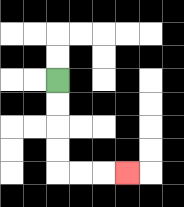{'start': '[2, 3]', 'end': '[5, 7]', 'path_directions': 'D,D,D,D,R,R,R', 'path_coordinates': '[[2, 3], [2, 4], [2, 5], [2, 6], [2, 7], [3, 7], [4, 7], [5, 7]]'}